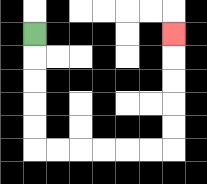{'start': '[1, 1]', 'end': '[7, 1]', 'path_directions': 'D,D,D,D,D,R,R,R,R,R,R,U,U,U,U,U', 'path_coordinates': '[[1, 1], [1, 2], [1, 3], [1, 4], [1, 5], [1, 6], [2, 6], [3, 6], [4, 6], [5, 6], [6, 6], [7, 6], [7, 5], [7, 4], [7, 3], [7, 2], [7, 1]]'}